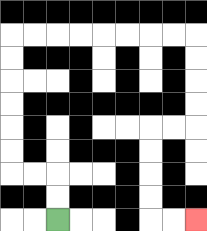{'start': '[2, 9]', 'end': '[8, 9]', 'path_directions': 'U,U,L,L,U,U,U,U,U,U,R,R,R,R,R,R,R,R,D,D,D,D,L,L,D,D,D,D,R,R', 'path_coordinates': '[[2, 9], [2, 8], [2, 7], [1, 7], [0, 7], [0, 6], [0, 5], [0, 4], [0, 3], [0, 2], [0, 1], [1, 1], [2, 1], [3, 1], [4, 1], [5, 1], [6, 1], [7, 1], [8, 1], [8, 2], [8, 3], [8, 4], [8, 5], [7, 5], [6, 5], [6, 6], [6, 7], [6, 8], [6, 9], [7, 9], [8, 9]]'}